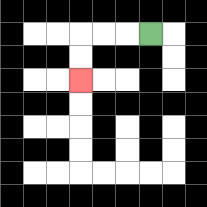{'start': '[6, 1]', 'end': '[3, 3]', 'path_directions': 'L,L,L,D,D', 'path_coordinates': '[[6, 1], [5, 1], [4, 1], [3, 1], [3, 2], [3, 3]]'}